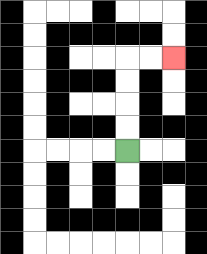{'start': '[5, 6]', 'end': '[7, 2]', 'path_directions': 'U,U,U,U,R,R', 'path_coordinates': '[[5, 6], [5, 5], [5, 4], [5, 3], [5, 2], [6, 2], [7, 2]]'}